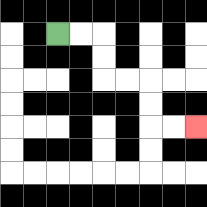{'start': '[2, 1]', 'end': '[8, 5]', 'path_directions': 'R,R,D,D,R,R,D,D,R,R', 'path_coordinates': '[[2, 1], [3, 1], [4, 1], [4, 2], [4, 3], [5, 3], [6, 3], [6, 4], [6, 5], [7, 5], [8, 5]]'}